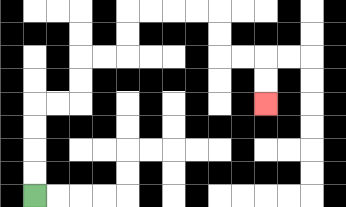{'start': '[1, 8]', 'end': '[11, 4]', 'path_directions': 'U,U,U,U,R,R,U,U,R,R,U,U,R,R,R,R,D,D,R,R,D,D', 'path_coordinates': '[[1, 8], [1, 7], [1, 6], [1, 5], [1, 4], [2, 4], [3, 4], [3, 3], [3, 2], [4, 2], [5, 2], [5, 1], [5, 0], [6, 0], [7, 0], [8, 0], [9, 0], [9, 1], [9, 2], [10, 2], [11, 2], [11, 3], [11, 4]]'}